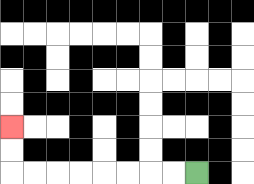{'start': '[8, 7]', 'end': '[0, 5]', 'path_directions': 'L,L,L,L,L,L,L,L,U,U', 'path_coordinates': '[[8, 7], [7, 7], [6, 7], [5, 7], [4, 7], [3, 7], [2, 7], [1, 7], [0, 7], [0, 6], [0, 5]]'}